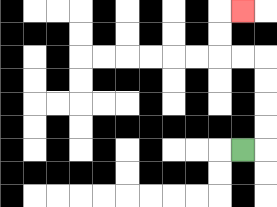{'start': '[10, 6]', 'end': '[10, 0]', 'path_directions': 'R,U,U,U,U,L,L,U,U,R', 'path_coordinates': '[[10, 6], [11, 6], [11, 5], [11, 4], [11, 3], [11, 2], [10, 2], [9, 2], [9, 1], [9, 0], [10, 0]]'}